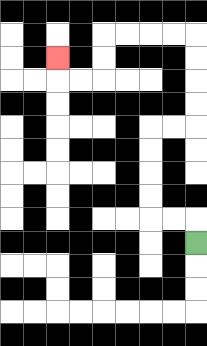{'start': '[8, 10]', 'end': '[2, 2]', 'path_directions': 'U,L,L,U,U,U,U,R,R,U,U,U,U,L,L,L,L,D,D,L,L,U', 'path_coordinates': '[[8, 10], [8, 9], [7, 9], [6, 9], [6, 8], [6, 7], [6, 6], [6, 5], [7, 5], [8, 5], [8, 4], [8, 3], [8, 2], [8, 1], [7, 1], [6, 1], [5, 1], [4, 1], [4, 2], [4, 3], [3, 3], [2, 3], [2, 2]]'}